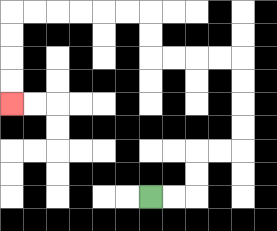{'start': '[6, 8]', 'end': '[0, 4]', 'path_directions': 'R,R,U,U,R,R,U,U,U,U,L,L,L,L,U,U,L,L,L,L,L,L,D,D,D,D', 'path_coordinates': '[[6, 8], [7, 8], [8, 8], [8, 7], [8, 6], [9, 6], [10, 6], [10, 5], [10, 4], [10, 3], [10, 2], [9, 2], [8, 2], [7, 2], [6, 2], [6, 1], [6, 0], [5, 0], [4, 0], [3, 0], [2, 0], [1, 0], [0, 0], [0, 1], [0, 2], [0, 3], [0, 4]]'}